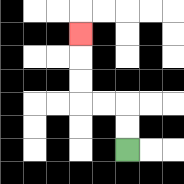{'start': '[5, 6]', 'end': '[3, 1]', 'path_directions': 'U,U,L,L,U,U,U', 'path_coordinates': '[[5, 6], [5, 5], [5, 4], [4, 4], [3, 4], [3, 3], [3, 2], [3, 1]]'}